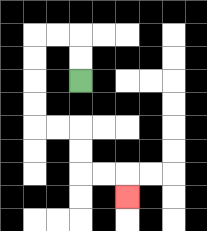{'start': '[3, 3]', 'end': '[5, 8]', 'path_directions': 'U,U,L,L,D,D,D,D,R,R,D,D,R,R,D', 'path_coordinates': '[[3, 3], [3, 2], [3, 1], [2, 1], [1, 1], [1, 2], [1, 3], [1, 4], [1, 5], [2, 5], [3, 5], [3, 6], [3, 7], [4, 7], [5, 7], [5, 8]]'}